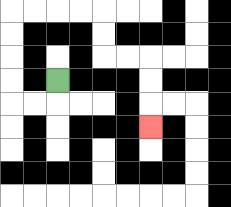{'start': '[2, 3]', 'end': '[6, 5]', 'path_directions': 'D,L,L,U,U,U,U,R,R,R,R,D,D,R,R,D,D,D', 'path_coordinates': '[[2, 3], [2, 4], [1, 4], [0, 4], [0, 3], [0, 2], [0, 1], [0, 0], [1, 0], [2, 0], [3, 0], [4, 0], [4, 1], [4, 2], [5, 2], [6, 2], [6, 3], [6, 4], [6, 5]]'}